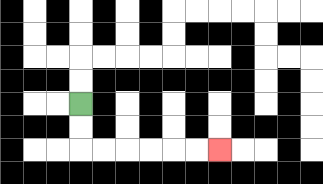{'start': '[3, 4]', 'end': '[9, 6]', 'path_directions': 'D,D,R,R,R,R,R,R', 'path_coordinates': '[[3, 4], [3, 5], [3, 6], [4, 6], [5, 6], [6, 6], [7, 6], [8, 6], [9, 6]]'}